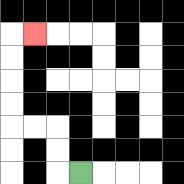{'start': '[3, 7]', 'end': '[1, 1]', 'path_directions': 'L,U,U,L,L,U,U,U,U,R', 'path_coordinates': '[[3, 7], [2, 7], [2, 6], [2, 5], [1, 5], [0, 5], [0, 4], [0, 3], [0, 2], [0, 1], [1, 1]]'}